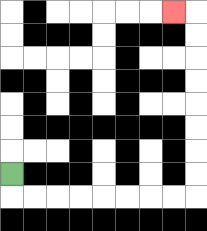{'start': '[0, 7]', 'end': '[7, 0]', 'path_directions': 'D,R,R,R,R,R,R,R,R,U,U,U,U,U,U,U,U,L', 'path_coordinates': '[[0, 7], [0, 8], [1, 8], [2, 8], [3, 8], [4, 8], [5, 8], [6, 8], [7, 8], [8, 8], [8, 7], [8, 6], [8, 5], [8, 4], [8, 3], [8, 2], [8, 1], [8, 0], [7, 0]]'}